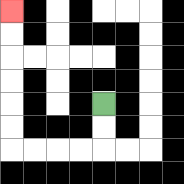{'start': '[4, 4]', 'end': '[0, 0]', 'path_directions': 'D,D,L,L,L,L,U,U,U,U,U,U', 'path_coordinates': '[[4, 4], [4, 5], [4, 6], [3, 6], [2, 6], [1, 6], [0, 6], [0, 5], [0, 4], [0, 3], [0, 2], [0, 1], [0, 0]]'}